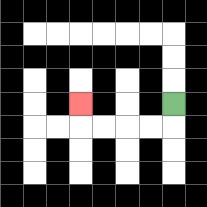{'start': '[7, 4]', 'end': '[3, 4]', 'path_directions': 'D,L,L,L,L,U', 'path_coordinates': '[[7, 4], [7, 5], [6, 5], [5, 5], [4, 5], [3, 5], [3, 4]]'}